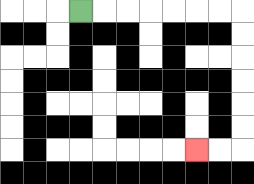{'start': '[3, 0]', 'end': '[8, 6]', 'path_directions': 'R,R,R,R,R,R,R,D,D,D,D,D,D,L,L', 'path_coordinates': '[[3, 0], [4, 0], [5, 0], [6, 0], [7, 0], [8, 0], [9, 0], [10, 0], [10, 1], [10, 2], [10, 3], [10, 4], [10, 5], [10, 6], [9, 6], [8, 6]]'}